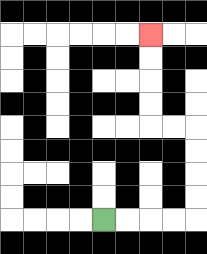{'start': '[4, 9]', 'end': '[6, 1]', 'path_directions': 'R,R,R,R,U,U,U,U,L,L,U,U,U,U', 'path_coordinates': '[[4, 9], [5, 9], [6, 9], [7, 9], [8, 9], [8, 8], [8, 7], [8, 6], [8, 5], [7, 5], [6, 5], [6, 4], [6, 3], [6, 2], [6, 1]]'}